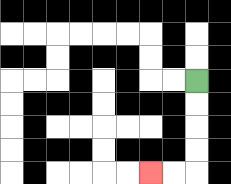{'start': '[8, 3]', 'end': '[6, 7]', 'path_directions': 'D,D,D,D,L,L', 'path_coordinates': '[[8, 3], [8, 4], [8, 5], [8, 6], [8, 7], [7, 7], [6, 7]]'}